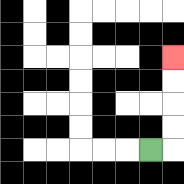{'start': '[6, 6]', 'end': '[7, 2]', 'path_directions': 'R,U,U,U,U', 'path_coordinates': '[[6, 6], [7, 6], [7, 5], [7, 4], [7, 3], [7, 2]]'}